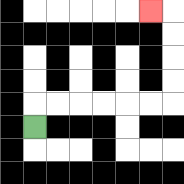{'start': '[1, 5]', 'end': '[6, 0]', 'path_directions': 'U,R,R,R,R,R,R,U,U,U,U,L', 'path_coordinates': '[[1, 5], [1, 4], [2, 4], [3, 4], [4, 4], [5, 4], [6, 4], [7, 4], [7, 3], [7, 2], [7, 1], [7, 0], [6, 0]]'}